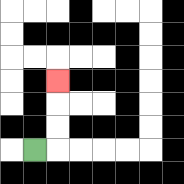{'start': '[1, 6]', 'end': '[2, 3]', 'path_directions': 'R,U,U,U', 'path_coordinates': '[[1, 6], [2, 6], [2, 5], [2, 4], [2, 3]]'}